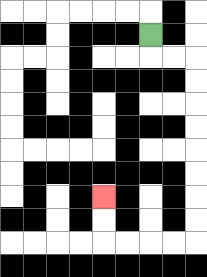{'start': '[6, 1]', 'end': '[4, 8]', 'path_directions': 'D,R,R,D,D,D,D,D,D,D,D,L,L,L,L,U,U', 'path_coordinates': '[[6, 1], [6, 2], [7, 2], [8, 2], [8, 3], [8, 4], [8, 5], [8, 6], [8, 7], [8, 8], [8, 9], [8, 10], [7, 10], [6, 10], [5, 10], [4, 10], [4, 9], [4, 8]]'}